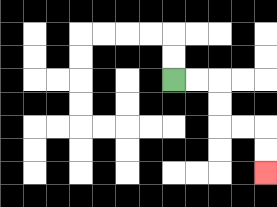{'start': '[7, 3]', 'end': '[11, 7]', 'path_directions': 'R,R,D,D,R,R,D,D', 'path_coordinates': '[[7, 3], [8, 3], [9, 3], [9, 4], [9, 5], [10, 5], [11, 5], [11, 6], [11, 7]]'}